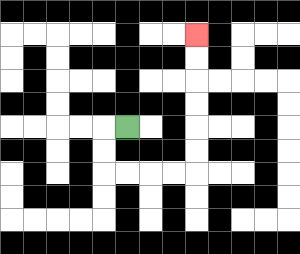{'start': '[5, 5]', 'end': '[8, 1]', 'path_directions': 'L,D,D,R,R,R,R,U,U,U,U,U,U', 'path_coordinates': '[[5, 5], [4, 5], [4, 6], [4, 7], [5, 7], [6, 7], [7, 7], [8, 7], [8, 6], [8, 5], [8, 4], [8, 3], [8, 2], [8, 1]]'}